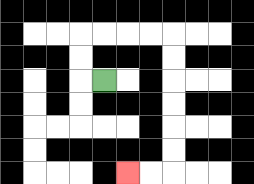{'start': '[4, 3]', 'end': '[5, 7]', 'path_directions': 'L,U,U,R,R,R,R,D,D,D,D,D,D,L,L', 'path_coordinates': '[[4, 3], [3, 3], [3, 2], [3, 1], [4, 1], [5, 1], [6, 1], [7, 1], [7, 2], [7, 3], [7, 4], [7, 5], [7, 6], [7, 7], [6, 7], [5, 7]]'}